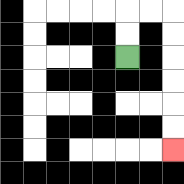{'start': '[5, 2]', 'end': '[7, 6]', 'path_directions': 'U,U,R,R,D,D,D,D,D,D', 'path_coordinates': '[[5, 2], [5, 1], [5, 0], [6, 0], [7, 0], [7, 1], [7, 2], [7, 3], [7, 4], [7, 5], [7, 6]]'}